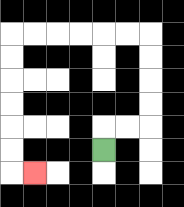{'start': '[4, 6]', 'end': '[1, 7]', 'path_directions': 'U,R,R,U,U,U,U,L,L,L,L,L,L,D,D,D,D,D,D,R', 'path_coordinates': '[[4, 6], [4, 5], [5, 5], [6, 5], [6, 4], [6, 3], [6, 2], [6, 1], [5, 1], [4, 1], [3, 1], [2, 1], [1, 1], [0, 1], [0, 2], [0, 3], [0, 4], [0, 5], [0, 6], [0, 7], [1, 7]]'}